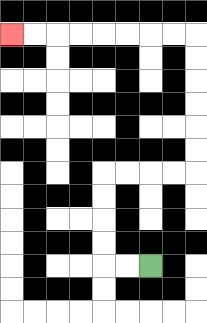{'start': '[6, 11]', 'end': '[0, 1]', 'path_directions': 'L,L,U,U,U,U,R,R,R,R,U,U,U,U,U,U,L,L,L,L,L,L,L,L', 'path_coordinates': '[[6, 11], [5, 11], [4, 11], [4, 10], [4, 9], [4, 8], [4, 7], [5, 7], [6, 7], [7, 7], [8, 7], [8, 6], [8, 5], [8, 4], [8, 3], [8, 2], [8, 1], [7, 1], [6, 1], [5, 1], [4, 1], [3, 1], [2, 1], [1, 1], [0, 1]]'}